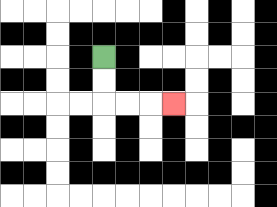{'start': '[4, 2]', 'end': '[7, 4]', 'path_directions': 'D,D,R,R,R', 'path_coordinates': '[[4, 2], [4, 3], [4, 4], [5, 4], [6, 4], [7, 4]]'}